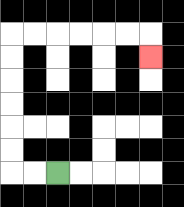{'start': '[2, 7]', 'end': '[6, 2]', 'path_directions': 'L,L,U,U,U,U,U,U,R,R,R,R,R,R,D', 'path_coordinates': '[[2, 7], [1, 7], [0, 7], [0, 6], [0, 5], [0, 4], [0, 3], [0, 2], [0, 1], [1, 1], [2, 1], [3, 1], [4, 1], [5, 1], [6, 1], [6, 2]]'}